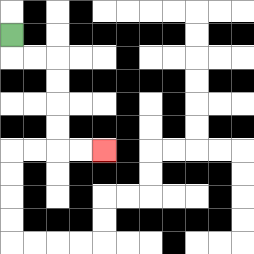{'start': '[0, 1]', 'end': '[4, 6]', 'path_directions': 'D,R,R,D,D,D,D,R,R', 'path_coordinates': '[[0, 1], [0, 2], [1, 2], [2, 2], [2, 3], [2, 4], [2, 5], [2, 6], [3, 6], [4, 6]]'}